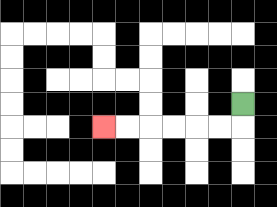{'start': '[10, 4]', 'end': '[4, 5]', 'path_directions': 'D,L,L,L,L,L,L', 'path_coordinates': '[[10, 4], [10, 5], [9, 5], [8, 5], [7, 5], [6, 5], [5, 5], [4, 5]]'}